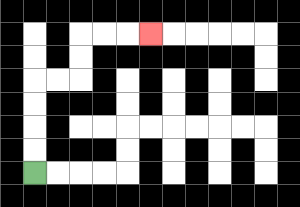{'start': '[1, 7]', 'end': '[6, 1]', 'path_directions': 'U,U,U,U,R,R,U,U,R,R,R', 'path_coordinates': '[[1, 7], [1, 6], [1, 5], [1, 4], [1, 3], [2, 3], [3, 3], [3, 2], [3, 1], [4, 1], [5, 1], [6, 1]]'}